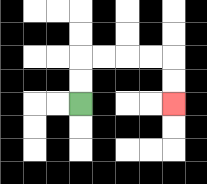{'start': '[3, 4]', 'end': '[7, 4]', 'path_directions': 'U,U,R,R,R,R,D,D', 'path_coordinates': '[[3, 4], [3, 3], [3, 2], [4, 2], [5, 2], [6, 2], [7, 2], [7, 3], [7, 4]]'}